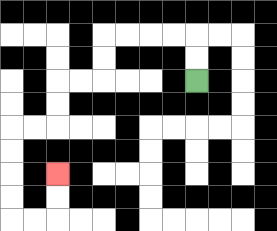{'start': '[8, 3]', 'end': '[2, 7]', 'path_directions': 'U,U,L,L,L,L,D,D,L,L,D,D,L,L,D,D,D,D,R,R,U,U', 'path_coordinates': '[[8, 3], [8, 2], [8, 1], [7, 1], [6, 1], [5, 1], [4, 1], [4, 2], [4, 3], [3, 3], [2, 3], [2, 4], [2, 5], [1, 5], [0, 5], [0, 6], [0, 7], [0, 8], [0, 9], [1, 9], [2, 9], [2, 8], [2, 7]]'}